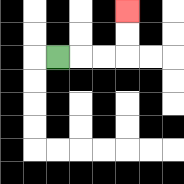{'start': '[2, 2]', 'end': '[5, 0]', 'path_directions': 'R,R,R,U,U', 'path_coordinates': '[[2, 2], [3, 2], [4, 2], [5, 2], [5, 1], [5, 0]]'}